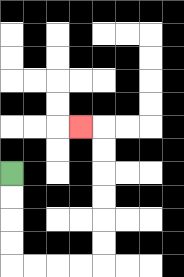{'start': '[0, 7]', 'end': '[3, 5]', 'path_directions': 'D,D,D,D,R,R,R,R,U,U,U,U,U,U,L', 'path_coordinates': '[[0, 7], [0, 8], [0, 9], [0, 10], [0, 11], [1, 11], [2, 11], [3, 11], [4, 11], [4, 10], [4, 9], [4, 8], [4, 7], [4, 6], [4, 5], [3, 5]]'}